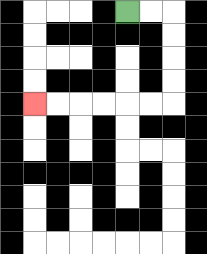{'start': '[5, 0]', 'end': '[1, 4]', 'path_directions': 'R,R,D,D,D,D,L,L,L,L,L,L', 'path_coordinates': '[[5, 0], [6, 0], [7, 0], [7, 1], [7, 2], [7, 3], [7, 4], [6, 4], [5, 4], [4, 4], [3, 4], [2, 4], [1, 4]]'}